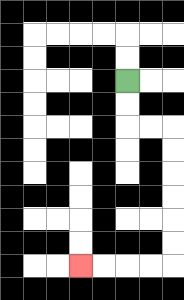{'start': '[5, 3]', 'end': '[3, 11]', 'path_directions': 'D,D,R,R,D,D,D,D,D,D,L,L,L,L', 'path_coordinates': '[[5, 3], [5, 4], [5, 5], [6, 5], [7, 5], [7, 6], [7, 7], [7, 8], [7, 9], [7, 10], [7, 11], [6, 11], [5, 11], [4, 11], [3, 11]]'}